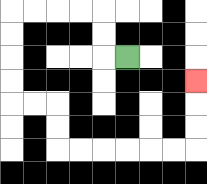{'start': '[5, 2]', 'end': '[8, 3]', 'path_directions': 'L,U,U,L,L,L,L,D,D,D,D,R,R,D,D,R,R,R,R,R,R,U,U,U', 'path_coordinates': '[[5, 2], [4, 2], [4, 1], [4, 0], [3, 0], [2, 0], [1, 0], [0, 0], [0, 1], [0, 2], [0, 3], [0, 4], [1, 4], [2, 4], [2, 5], [2, 6], [3, 6], [4, 6], [5, 6], [6, 6], [7, 6], [8, 6], [8, 5], [8, 4], [8, 3]]'}